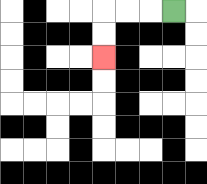{'start': '[7, 0]', 'end': '[4, 2]', 'path_directions': 'L,L,L,D,D', 'path_coordinates': '[[7, 0], [6, 0], [5, 0], [4, 0], [4, 1], [4, 2]]'}